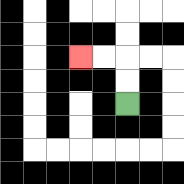{'start': '[5, 4]', 'end': '[3, 2]', 'path_directions': 'U,U,L,L', 'path_coordinates': '[[5, 4], [5, 3], [5, 2], [4, 2], [3, 2]]'}